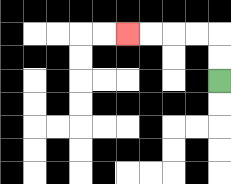{'start': '[9, 3]', 'end': '[5, 1]', 'path_directions': 'U,U,L,L,L,L', 'path_coordinates': '[[9, 3], [9, 2], [9, 1], [8, 1], [7, 1], [6, 1], [5, 1]]'}